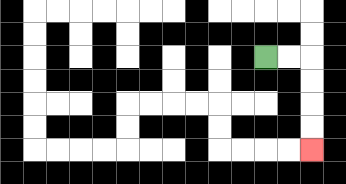{'start': '[11, 2]', 'end': '[13, 6]', 'path_directions': 'R,R,D,D,D,D', 'path_coordinates': '[[11, 2], [12, 2], [13, 2], [13, 3], [13, 4], [13, 5], [13, 6]]'}